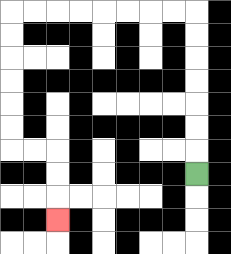{'start': '[8, 7]', 'end': '[2, 9]', 'path_directions': 'U,U,U,U,U,U,U,L,L,L,L,L,L,L,L,D,D,D,D,D,D,R,R,D,D,D', 'path_coordinates': '[[8, 7], [8, 6], [8, 5], [8, 4], [8, 3], [8, 2], [8, 1], [8, 0], [7, 0], [6, 0], [5, 0], [4, 0], [3, 0], [2, 0], [1, 0], [0, 0], [0, 1], [0, 2], [0, 3], [0, 4], [0, 5], [0, 6], [1, 6], [2, 6], [2, 7], [2, 8], [2, 9]]'}